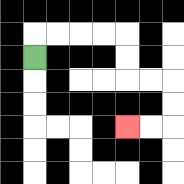{'start': '[1, 2]', 'end': '[5, 5]', 'path_directions': 'U,R,R,R,R,D,D,R,R,D,D,L,L', 'path_coordinates': '[[1, 2], [1, 1], [2, 1], [3, 1], [4, 1], [5, 1], [5, 2], [5, 3], [6, 3], [7, 3], [7, 4], [7, 5], [6, 5], [5, 5]]'}